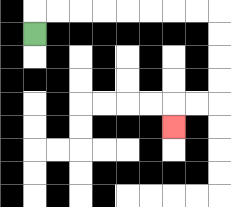{'start': '[1, 1]', 'end': '[7, 5]', 'path_directions': 'U,R,R,R,R,R,R,R,R,D,D,D,D,L,L,D', 'path_coordinates': '[[1, 1], [1, 0], [2, 0], [3, 0], [4, 0], [5, 0], [6, 0], [7, 0], [8, 0], [9, 0], [9, 1], [9, 2], [9, 3], [9, 4], [8, 4], [7, 4], [7, 5]]'}